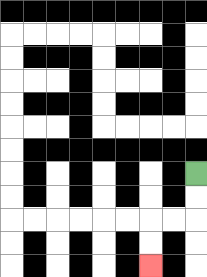{'start': '[8, 7]', 'end': '[6, 11]', 'path_directions': 'D,D,L,L,D,D', 'path_coordinates': '[[8, 7], [8, 8], [8, 9], [7, 9], [6, 9], [6, 10], [6, 11]]'}